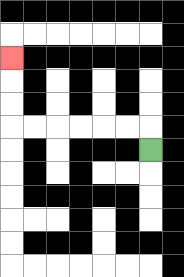{'start': '[6, 6]', 'end': '[0, 2]', 'path_directions': 'U,L,L,L,L,L,L,U,U,U', 'path_coordinates': '[[6, 6], [6, 5], [5, 5], [4, 5], [3, 5], [2, 5], [1, 5], [0, 5], [0, 4], [0, 3], [0, 2]]'}